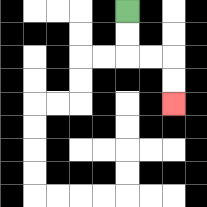{'start': '[5, 0]', 'end': '[7, 4]', 'path_directions': 'D,D,R,R,D,D', 'path_coordinates': '[[5, 0], [5, 1], [5, 2], [6, 2], [7, 2], [7, 3], [7, 4]]'}